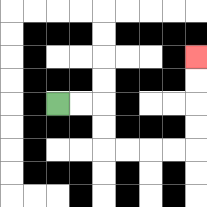{'start': '[2, 4]', 'end': '[8, 2]', 'path_directions': 'R,R,D,D,R,R,R,R,U,U,U,U', 'path_coordinates': '[[2, 4], [3, 4], [4, 4], [4, 5], [4, 6], [5, 6], [6, 6], [7, 6], [8, 6], [8, 5], [8, 4], [8, 3], [8, 2]]'}